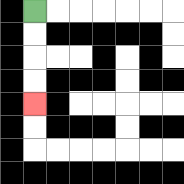{'start': '[1, 0]', 'end': '[1, 4]', 'path_directions': 'D,D,D,D', 'path_coordinates': '[[1, 0], [1, 1], [1, 2], [1, 3], [1, 4]]'}